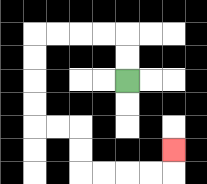{'start': '[5, 3]', 'end': '[7, 6]', 'path_directions': 'U,U,L,L,L,L,D,D,D,D,R,R,D,D,R,R,R,R,U', 'path_coordinates': '[[5, 3], [5, 2], [5, 1], [4, 1], [3, 1], [2, 1], [1, 1], [1, 2], [1, 3], [1, 4], [1, 5], [2, 5], [3, 5], [3, 6], [3, 7], [4, 7], [5, 7], [6, 7], [7, 7], [7, 6]]'}